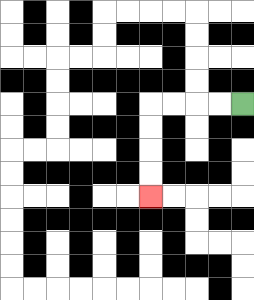{'start': '[10, 4]', 'end': '[6, 8]', 'path_directions': 'L,L,L,L,D,D,D,D', 'path_coordinates': '[[10, 4], [9, 4], [8, 4], [7, 4], [6, 4], [6, 5], [6, 6], [6, 7], [6, 8]]'}